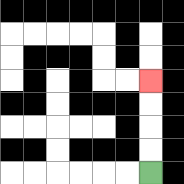{'start': '[6, 7]', 'end': '[6, 3]', 'path_directions': 'U,U,U,U', 'path_coordinates': '[[6, 7], [6, 6], [6, 5], [6, 4], [6, 3]]'}